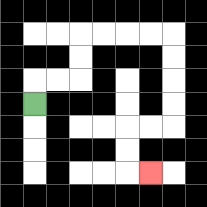{'start': '[1, 4]', 'end': '[6, 7]', 'path_directions': 'U,R,R,U,U,R,R,R,R,D,D,D,D,L,L,D,D,R', 'path_coordinates': '[[1, 4], [1, 3], [2, 3], [3, 3], [3, 2], [3, 1], [4, 1], [5, 1], [6, 1], [7, 1], [7, 2], [7, 3], [7, 4], [7, 5], [6, 5], [5, 5], [5, 6], [5, 7], [6, 7]]'}